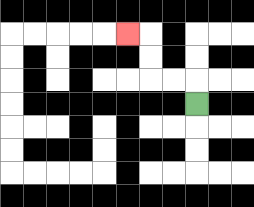{'start': '[8, 4]', 'end': '[5, 1]', 'path_directions': 'U,L,L,U,U,L', 'path_coordinates': '[[8, 4], [8, 3], [7, 3], [6, 3], [6, 2], [6, 1], [5, 1]]'}